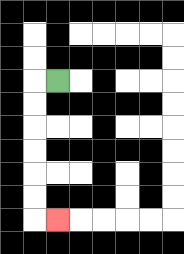{'start': '[2, 3]', 'end': '[2, 9]', 'path_directions': 'L,D,D,D,D,D,D,R', 'path_coordinates': '[[2, 3], [1, 3], [1, 4], [1, 5], [1, 6], [1, 7], [1, 8], [1, 9], [2, 9]]'}